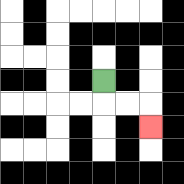{'start': '[4, 3]', 'end': '[6, 5]', 'path_directions': 'D,R,R,D', 'path_coordinates': '[[4, 3], [4, 4], [5, 4], [6, 4], [6, 5]]'}